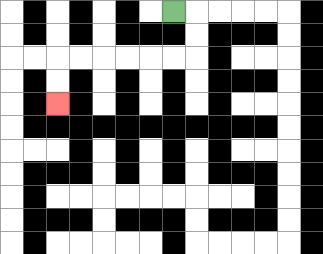{'start': '[7, 0]', 'end': '[2, 4]', 'path_directions': 'R,D,D,L,L,L,L,L,L,D,D', 'path_coordinates': '[[7, 0], [8, 0], [8, 1], [8, 2], [7, 2], [6, 2], [5, 2], [4, 2], [3, 2], [2, 2], [2, 3], [2, 4]]'}